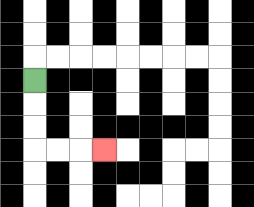{'start': '[1, 3]', 'end': '[4, 6]', 'path_directions': 'D,D,D,R,R,R', 'path_coordinates': '[[1, 3], [1, 4], [1, 5], [1, 6], [2, 6], [3, 6], [4, 6]]'}